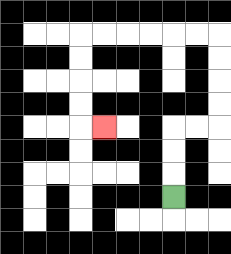{'start': '[7, 8]', 'end': '[4, 5]', 'path_directions': 'U,U,U,R,R,U,U,U,U,L,L,L,L,L,L,D,D,D,D,R', 'path_coordinates': '[[7, 8], [7, 7], [7, 6], [7, 5], [8, 5], [9, 5], [9, 4], [9, 3], [9, 2], [9, 1], [8, 1], [7, 1], [6, 1], [5, 1], [4, 1], [3, 1], [3, 2], [3, 3], [3, 4], [3, 5], [4, 5]]'}